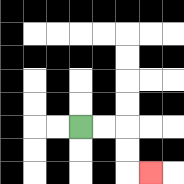{'start': '[3, 5]', 'end': '[6, 7]', 'path_directions': 'R,R,D,D,R', 'path_coordinates': '[[3, 5], [4, 5], [5, 5], [5, 6], [5, 7], [6, 7]]'}